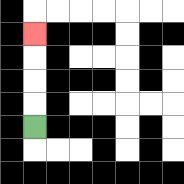{'start': '[1, 5]', 'end': '[1, 1]', 'path_directions': 'U,U,U,U', 'path_coordinates': '[[1, 5], [1, 4], [1, 3], [1, 2], [1, 1]]'}